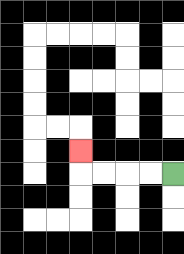{'start': '[7, 7]', 'end': '[3, 6]', 'path_directions': 'L,L,L,L,U', 'path_coordinates': '[[7, 7], [6, 7], [5, 7], [4, 7], [3, 7], [3, 6]]'}